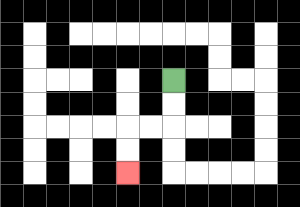{'start': '[7, 3]', 'end': '[5, 7]', 'path_directions': 'D,D,L,L,D,D', 'path_coordinates': '[[7, 3], [7, 4], [7, 5], [6, 5], [5, 5], [5, 6], [5, 7]]'}